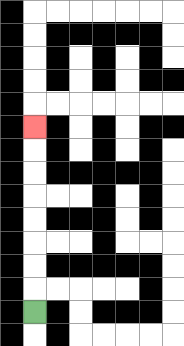{'start': '[1, 13]', 'end': '[1, 5]', 'path_directions': 'U,U,U,U,U,U,U,U', 'path_coordinates': '[[1, 13], [1, 12], [1, 11], [1, 10], [1, 9], [1, 8], [1, 7], [1, 6], [1, 5]]'}